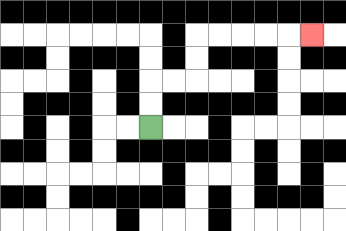{'start': '[6, 5]', 'end': '[13, 1]', 'path_directions': 'U,U,R,R,U,U,R,R,R,R,R', 'path_coordinates': '[[6, 5], [6, 4], [6, 3], [7, 3], [8, 3], [8, 2], [8, 1], [9, 1], [10, 1], [11, 1], [12, 1], [13, 1]]'}